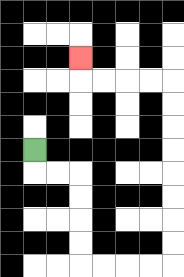{'start': '[1, 6]', 'end': '[3, 2]', 'path_directions': 'D,R,R,D,D,D,D,R,R,R,R,U,U,U,U,U,U,U,U,L,L,L,L,U', 'path_coordinates': '[[1, 6], [1, 7], [2, 7], [3, 7], [3, 8], [3, 9], [3, 10], [3, 11], [4, 11], [5, 11], [6, 11], [7, 11], [7, 10], [7, 9], [7, 8], [7, 7], [7, 6], [7, 5], [7, 4], [7, 3], [6, 3], [5, 3], [4, 3], [3, 3], [3, 2]]'}